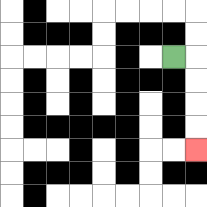{'start': '[7, 2]', 'end': '[8, 6]', 'path_directions': 'R,D,D,D,D', 'path_coordinates': '[[7, 2], [8, 2], [8, 3], [8, 4], [8, 5], [8, 6]]'}